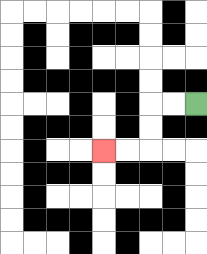{'start': '[8, 4]', 'end': '[4, 6]', 'path_directions': 'L,L,D,D,L,L', 'path_coordinates': '[[8, 4], [7, 4], [6, 4], [6, 5], [6, 6], [5, 6], [4, 6]]'}